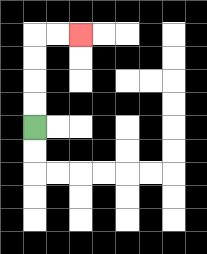{'start': '[1, 5]', 'end': '[3, 1]', 'path_directions': 'U,U,U,U,R,R', 'path_coordinates': '[[1, 5], [1, 4], [1, 3], [1, 2], [1, 1], [2, 1], [3, 1]]'}